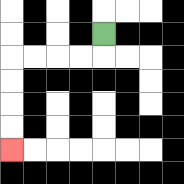{'start': '[4, 1]', 'end': '[0, 6]', 'path_directions': 'D,L,L,L,L,D,D,D,D', 'path_coordinates': '[[4, 1], [4, 2], [3, 2], [2, 2], [1, 2], [0, 2], [0, 3], [0, 4], [0, 5], [0, 6]]'}